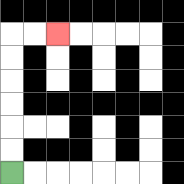{'start': '[0, 7]', 'end': '[2, 1]', 'path_directions': 'U,U,U,U,U,U,R,R', 'path_coordinates': '[[0, 7], [0, 6], [0, 5], [0, 4], [0, 3], [0, 2], [0, 1], [1, 1], [2, 1]]'}